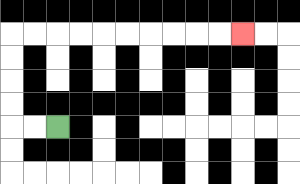{'start': '[2, 5]', 'end': '[10, 1]', 'path_directions': 'L,L,U,U,U,U,R,R,R,R,R,R,R,R,R,R', 'path_coordinates': '[[2, 5], [1, 5], [0, 5], [0, 4], [0, 3], [0, 2], [0, 1], [1, 1], [2, 1], [3, 1], [4, 1], [5, 1], [6, 1], [7, 1], [8, 1], [9, 1], [10, 1]]'}